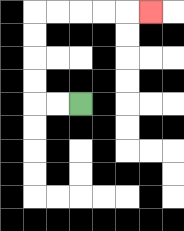{'start': '[3, 4]', 'end': '[6, 0]', 'path_directions': 'L,L,U,U,U,U,R,R,R,R,R', 'path_coordinates': '[[3, 4], [2, 4], [1, 4], [1, 3], [1, 2], [1, 1], [1, 0], [2, 0], [3, 0], [4, 0], [5, 0], [6, 0]]'}